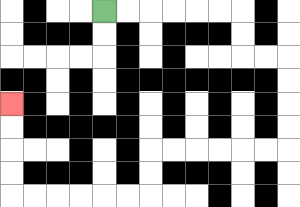{'start': '[4, 0]', 'end': '[0, 4]', 'path_directions': 'R,R,R,R,R,R,D,D,R,R,D,D,D,D,L,L,L,L,L,L,D,D,L,L,L,L,L,L,U,U,U,U', 'path_coordinates': '[[4, 0], [5, 0], [6, 0], [7, 0], [8, 0], [9, 0], [10, 0], [10, 1], [10, 2], [11, 2], [12, 2], [12, 3], [12, 4], [12, 5], [12, 6], [11, 6], [10, 6], [9, 6], [8, 6], [7, 6], [6, 6], [6, 7], [6, 8], [5, 8], [4, 8], [3, 8], [2, 8], [1, 8], [0, 8], [0, 7], [0, 6], [0, 5], [0, 4]]'}